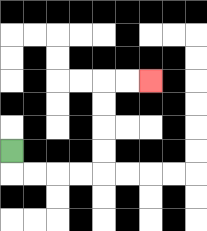{'start': '[0, 6]', 'end': '[6, 3]', 'path_directions': 'D,R,R,R,R,U,U,U,U,R,R', 'path_coordinates': '[[0, 6], [0, 7], [1, 7], [2, 7], [3, 7], [4, 7], [4, 6], [4, 5], [4, 4], [4, 3], [5, 3], [6, 3]]'}